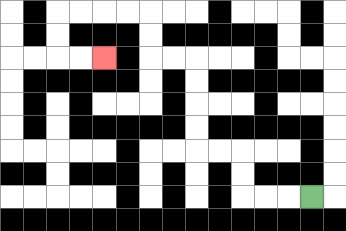{'start': '[13, 8]', 'end': '[4, 2]', 'path_directions': 'L,L,L,U,U,L,L,U,U,U,U,L,L,U,U,L,L,L,L,D,D,R,R', 'path_coordinates': '[[13, 8], [12, 8], [11, 8], [10, 8], [10, 7], [10, 6], [9, 6], [8, 6], [8, 5], [8, 4], [8, 3], [8, 2], [7, 2], [6, 2], [6, 1], [6, 0], [5, 0], [4, 0], [3, 0], [2, 0], [2, 1], [2, 2], [3, 2], [4, 2]]'}